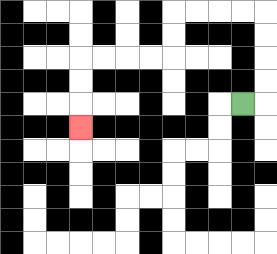{'start': '[10, 4]', 'end': '[3, 5]', 'path_directions': 'R,U,U,U,U,L,L,L,L,D,D,L,L,L,L,D,D,D', 'path_coordinates': '[[10, 4], [11, 4], [11, 3], [11, 2], [11, 1], [11, 0], [10, 0], [9, 0], [8, 0], [7, 0], [7, 1], [7, 2], [6, 2], [5, 2], [4, 2], [3, 2], [3, 3], [3, 4], [3, 5]]'}